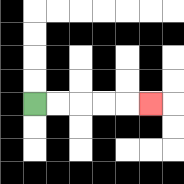{'start': '[1, 4]', 'end': '[6, 4]', 'path_directions': 'R,R,R,R,R', 'path_coordinates': '[[1, 4], [2, 4], [3, 4], [4, 4], [5, 4], [6, 4]]'}